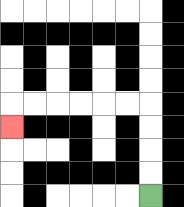{'start': '[6, 8]', 'end': '[0, 5]', 'path_directions': 'U,U,U,U,L,L,L,L,L,L,D', 'path_coordinates': '[[6, 8], [6, 7], [6, 6], [6, 5], [6, 4], [5, 4], [4, 4], [3, 4], [2, 4], [1, 4], [0, 4], [0, 5]]'}